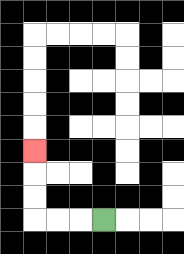{'start': '[4, 9]', 'end': '[1, 6]', 'path_directions': 'L,L,L,U,U,U', 'path_coordinates': '[[4, 9], [3, 9], [2, 9], [1, 9], [1, 8], [1, 7], [1, 6]]'}